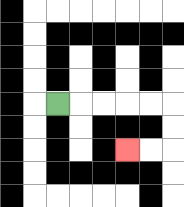{'start': '[2, 4]', 'end': '[5, 6]', 'path_directions': 'R,R,R,R,R,D,D,L,L', 'path_coordinates': '[[2, 4], [3, 4], [4, 4], [5, 4], [6, 4], [7, 4], [7, 5], [7, 6], [6, 6], [5, 6]]'}